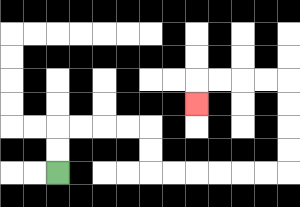{'start': '[2, 7]', 'end': '[8, 4]', 'path_directions': 'U,U,R,R,R,R,D,D,R,R,R,R,R,R,U,U,U,U,L,L,L,L,D', 'path_coordinates': '[[2, 7], [2, 6], [2, 5], [3, 5], [4, 5], [5, 5], [6, 5], [6, 6], [6, 7], [7, 7], [8, 7], [9, 7], [10, 7], [11, 7], [12, 7], [12, 6], [12, 5], [12, 4], [12, 3], [11, 3], [10, 3], [9, 3], [8, 3], [8, 4]]'}